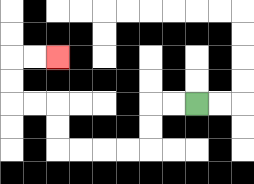{'start': '[8, 4]', 'end': '[2, 2]', 'path_directions': 'L,L,D,D,L,L,L,L,U,U,L,L,U,U,R,R', 'path_coordinates': '[[8, 4], [7, 4], [6, 4], [6, 5], [6, 6], [5, 6], [4, 6], [3, 6], [2, 6], [2, 5], [2, 4], [1, 4], [0, 4], [0, 3], [0, 2], [1, 2], [2, 2]]'}